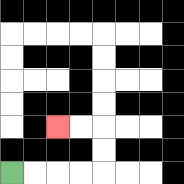{'start': '[0, 7]', 'end': '[2, 5]', 'path_directions': 'R,R,R,R,U,U,L,L', 'path_coordinates': '[[0, 7], [1, 7], [2, 7], [3, 7], [4, 7], [4, 6], [4, 5], [3, 5], [2, 5]]'}